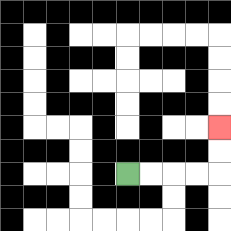{'start': '[5, 7]', 'end': '[9, 5]', 'path_directions': 'R,R,R,R,U,U', 'path_coordinates': '[[5, 7], [6, 7], [7, 7], [8, 7], [9, 7], [9, 6], [9, 5]]'}